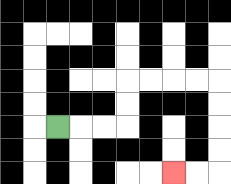{'start': '[2, 5]', 'end': '[7, 7]', 'path_directions': 'R,R,R,U,U,R,R,R,R,D,D,D,D,L,L', 'path_coordinates': '[[2, 5], [3, 5], [4, 5], [5, 5], [5, 4], [5, 3], [6, 3], [7, 3], [8, 3], [9, 3], [9, 4], [9, 5], [9, 6], [9, 7], [8, 7], [7, 7]]'}